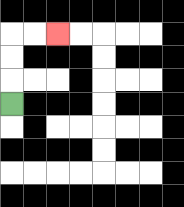{'start': '[0, 4]', 'end': '[2, 1]', 'path_directions': 'U,U,U,R,R', 'path_coordinates': '[[0, 4], [0, 3], [0, 2], [0, 1], [1, 1], [2, 1]]'}